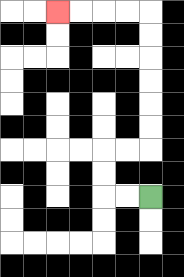{'start': '[6, 8]', 'end': '[2, 0]', 'path_directions': 'L,L,U,U,R,R,U,U,U,U,U,U,L,L,L,L', 'path_coordinates': '[[6, 8], [5, 8], [4, 8], [4, 7], [4, 6], [5, 6], [6, 6], [6, 5], [6, 4], [6, 3], [6, 2], [6, 1], [6, 0], [5, 0], [4, 0], [3, 0], [2, 0]]'}